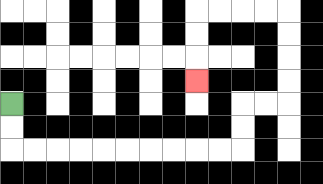{'start': '[0, 4]', 'end': '[8, 3]', 'path_directions': 'D,D,R,R,R,R,R,R,R,R,R,R,U,U,R,R,U,U,U,U,L,L,L,L,D,D,D', 'path_coordinates': '[[0, 4], [0, 5], [0, 6], [1, 6], [2, 6], [3, 6], [4, 6], [5, 6], [6, 6], [7, 6], [8, 6], [9, 6], [10, 6], [10, 5], [10, 4], [11, 4], [12, 4], [12, 3], [12, 2], [12, 1], [12, 0], [11, 0], [10, 0], [9, 0], [8, 0], [8, 1], [8, 2], [8, 3]]'}